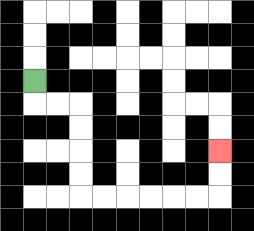{'start': '[1, 3]', 'end': '[9, 6]', 'path_directions': 'D,R,R,D,D,D,D,R,R,R,R,R,R,U,U', 'path_coordinates': '[[1, 3], [1, 4], [2, 4], [3, 4], [3, 5], [3, 6], [3, 7], [3, 8], [4, 8], [5, 8], [6, 8], [7, 8], [8, 8], [9, 8], [9, 7], [9, 6]]'}